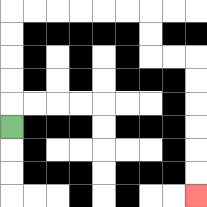{'start': '[0, 5]', 'end': '[8, 8]', 'path_directions': 'U,U,U,U,U,R,R,R,R,R,R,D,D,R,R,D,D,D,D,D,D', 'path_coordinates': '[[0, 5], [0, 4], [0, 3], [0, 2], [0, 1], [0, 0], [1, 0], [2, 0], [3, 0], [4, 0], [5, 0], [6, 0], [6, 1], [6, 2], [7, 2], [8, 2], [8, 3], [8, 4], [8, 5], [8, 6], [8, 7], [8, 8]]'}